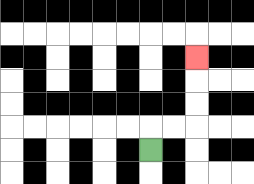{'start': '[6, 6]', 'end': '[8, 2]', 'path_directions': 'U,R,R,U,U,U', 'path_coordinates': '[[6, 6], [6, 5], [7, 5], [8, 5], [8, 4], [8, 3], [8, 2]]'}